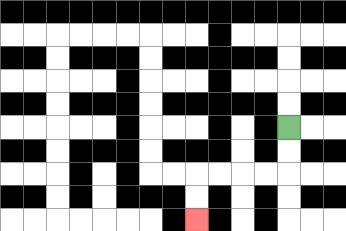{'start': '[12, 5]', 'end': '[8, 9]', 'path_directions': 'D,D,L,L,L,L,D,D', 'path_coordinates': '[[12, 5], [12, 6], [12, 7], [11, 7], [10, 7], [9, 7], [8, 7], [8, 8], [8, 9]]'}